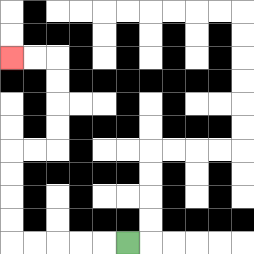{'start': '[5, 10]', 'end': '[0, 2]', 'path_directions': 'L,L,L,L,L,U,U,U,U,R,R,U,U,U,U,L,L', 'path_coordinates': '[[5, 10], [4, 10], [3, 10], [2, 10], [1, 10], [0, 10], [0, 9], [0, 8], [0, 7], [0, 6], [1, 6], [2, 6], [2, 5], [2, 4], [2, 3], [2, 2], [1, 2], [0, 2]]'}